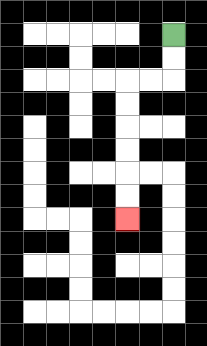{'start': '[7, 1]', 'end': '[5, 9]', 'path_directions': 'D,D,L,L,D,D,D,D,D,D', 'path_coordinates': '[[7, 1], [7, 2], [7, 3], [6, 3], [5, 3], [5, 4], [5, 5], [5, 6], [5, 7], [5, 8], [5, 9]]'}